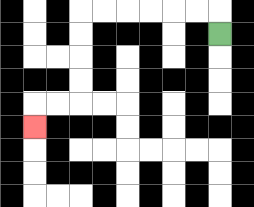{'start': '[9, 1]', 'end': '[1, 5]', 'path_directions': 'U,L,L,L,L,L,L,D,D,D,D,L,L,D', 'path_coordinates': '[[9, 1], [9, 0], [8, 0], [7, 0], [6, 0], [5, 0], [4, 0], [3, 0], [3, 1], [3, 2], [3, 3], [3, 4], [2, 4], [1, 4], [1, 5]]'}